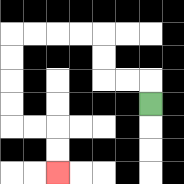{'start': '[6, 4]', 'end': '[2, 7]', 'path_directions': 'U,L,L,U,U,L,L,L,L,D,D,D,D,R,R,D,D', 'path_coordinates': '[[6, 4], [6, 3], [5, 3], [4, 3], [4, 2], [4, 1], [3, 1], [2, 1], [1, 1], [0, 1], [0, 2], [0, 3], [0, 4], [0, 5], [1, 5], [2, 5], [2, 6], [2, 7]]'}